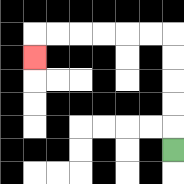{'start': '[7, 6]', 'end': '[1, 2]', 'path_directions': 'U,U,U,U,U,L,L,L,L,L,L,D', 'path_coordinates': '[[7, 6], [7, 5], [7, 4], [7, 3], [7, 2], [7, 1], [6, 1], [5, 1], [4, 1], [3, 1], [2, 1], [1, 1], [1, 2]]'}